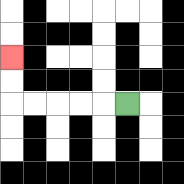{'start': '[5, 4]', 'end': '[0, 2]', 'path_directions': 'L,L,L,L,L,U,U', 'path_coordinates': '[[5, 4], [4, 4], [3, 4], [2, 4], [1, 4], [0, 4], [0, 3], [0, 2]]'}